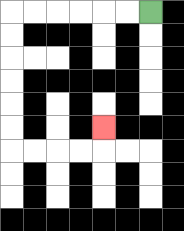{'start': '[6, 0]', 'end': '[4, 5]', 'path_directions': 'L,L,L,L,L,L,D,D,D,D,D,D,R,R,R,R,U', 'path_coordinates': '[[6, 0], [5, 0], [4, 0], [3, 0], [2, 0], [1, 0], [0, 0], [0, 1], [0, 2], [0, 3], [0, 4], [0, 5], [0, 6], [1, 6], [2, 6], [3, 6], [4, 6], [4, 5]]'}